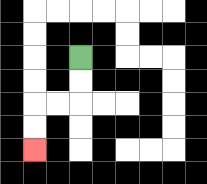{'start': '[3, 2]', 'end': '[1, 6]', 'path_directions': 'D,D,L,L,D,D', 'path_coordinates': '[[3, 2], [3, 3], [3, 4], [2, 4], [1, 4], [1, 5], [1, 6]]'}